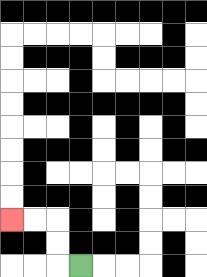{'start': '[3, 11]', 'end': '[0, 9]', 'path_directions': 'L,U,U,L,L', 'path_coordinates': '[[3, 11], [2, 11], [2, 10], [2, 9], [1, 9], [0, 9]]'}